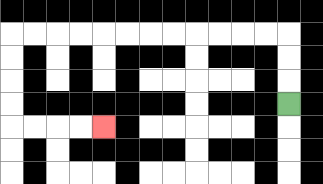{'start': '[12, 4]', 'end': '[4, 5]', 'path_directions': 'U,U,U,L,L,L,L,L,L,L,L,L,L,L,L,D,D,D,D,R,R,R,R', 'path_coordinates': '[[12, 4], [12, 3], [12, 2], [12, 1], [11, 1], [10, 1], [9, 1], [8, 1], [7, 1], [6, 1], [5, 1], [4, 1], [3, 1], [2, 1], [1, 1], [0, 1], [0, 2], [0, 3], [0, 4], [0, 5], [1, 5], [2, 5], [3, 5], [4, 5]]'}